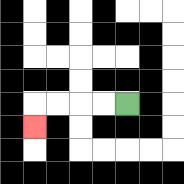{'start': '[5, 4]', 'end': '[1, 5]', 'path_directions': 'L,L,L,L,D', 'path_coordinates': '[[5, 4], [4, 4], [3, 4], [2, 4], [1, 4], [1, 5]]'}